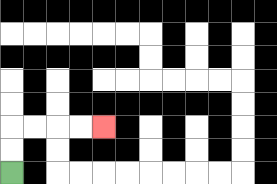{'start': '[0, 7]', 'end': '[4, 5]', 'path_directions': 'U,U,R,R,R,R', 'path_coordinates': '[[0, 7], [0, 6], [0, 5], [1, 5], [2, 5], [3, 5], [4, 5]]'}